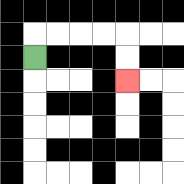{'start': '[1, 2]', 'end': '[5, 3]', 'path_directions': 'U,R,R,R,R,D,D', 'path_coordinates': '[[1, 2], [1, 1], [2, 1], [3, 1], [4, 1], [5, 1], [5, 2], [5, 3]]'}